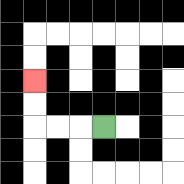{'start': '[4, 5]', 'end': '[1, 3]', 'path_directions': 'L,L,L,U,U', 'path_coordinates': '[[4, 5], [3, 5], [2, 5], [1, 5], [1, 4], [1, 3]]'}